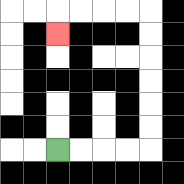{'start': '[2, 6]', 'end': '[2, 1]', 'path_directions': 'R,R,R,R,U,U,U,U,U,U,L,L,L,L,D', 'path_coordinates': '[[2, 6], [3, 6], [4, 6], [5, 6], [6, 6], [6, 5], [6, 4], [6, 3], [6, 2], [6, 1], [6, 0], [5, 0], [4, 0], [3, 0], [2, 0], [2, 1]]'}